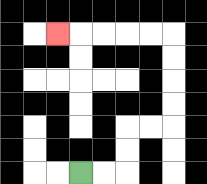{'start': '[3, 7]', 'end': '[2, 1]', 'path_directions': 'R,R,U,U,R,R,U,U,U,U,L,L,L,L,L', 'path_coordinates': '[[3, 7], [4, 7], [5, 7], [5, 6], [5, 5], [6, 5], [7, 5], [7, 4], [7, 3], [7, 2], [7, 1], [6, 1], [5, 1], [4, 1], [3, 1], [2, 1]]'}